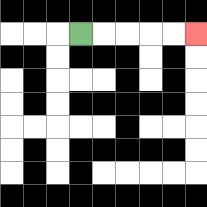{'start': '[3, 1]', 'end': '[8, 1]', 'path_directions': 'R,R,R,R,R', 'path_coordinates': '[[3, 1], [4, 1], [5, 1], [6, 1], [7, 1], [8, 1]]'}